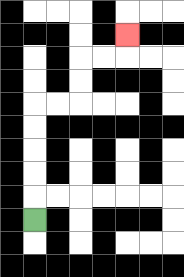{'start': '[1, 9]', 'end': '[5, 1]', 'path_directions': 'U,U,U,U,U,R,R,U,U,R,R,U', 'path_coordinates': '[[1, 9], [1, 8], [1, 7], [1, 6], [1, 5], [1, 4], [2, 4], [3, 4], [3, 3], [3, 2], [4, 2], [5, 2], [5, 1]]'}